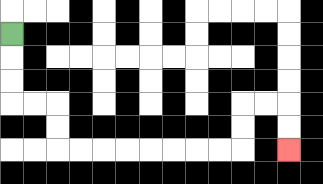{'start': '[0, 1]', 'end': '[12, 6]', 'path_directions': 'D,D,D,R,R,D,D,R,R,R,R,R,R,R,R,U,U,R,R,D,D', 'path_coordinates': '[[0, 1], [0, 2], [0, 3], [0, 4], [1, 4], [2, 4], [2, 5], [2, 6], [3, 6], [4, 6], [5, 6], [6, 6], [7, 6], [8, 6], [9, 6], [10, 6], [10, 5], [10, 4], [11, 4], [12, 4], [12, 5], [12, 6]]'}